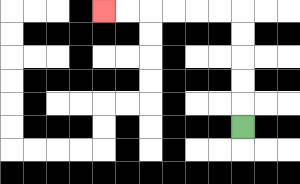{'start': '[10, 5]', 'end': '[4, 0]', 'path_directions': 'U,U,U,U,U,L,L,L,L,L,L', 'path_coordinates': '[[10, 5], [10, 4], [10, 3], [10, 2], [10, 1], [10, 0], [9, 0], [8, 0], [7, 0], [6, 0], [5, 0], [4, 0]]'}